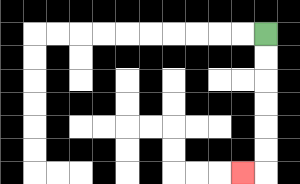{'start': '[11, 1]', 'end': '[10, 7]', 'path_directions': 'D,D,D,D,D,D,L', 'path_coordinates': '[[11, 1], [11, 2], [11, 3], [11, 4], [11, 5], [11, 6], [11, 7], [10, 7]]'}